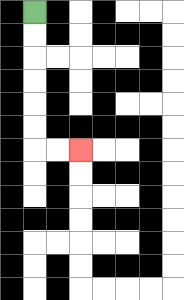{'start': '[1, 0]', 'end': '[3, 6]', 'path_directions': 'D,D,D,D,D,D,R,R', 'path_coordinates': '[[1, 0], [1, 1], [1, 2], [1, 3], [1, 4], [1, 5], [1, 6], [2, 6], [3, 6]]'}